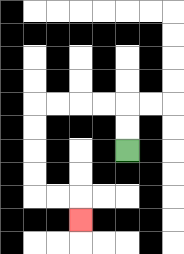{'start': '[5, 6]', 'end': '[3, 9]', 'path_directions': 'U,U,L,L,L,L,D,D,D,D,R,R,D', 'path_coordinates': '[[5, 6], [5, 5], [5, 4], [4, 4], [3, 4], [2, 4], [1, 4], [1, 5], [1, 6], [1, 7], [1, 8], [2, 8], [3, 8], [3, 9]]'}